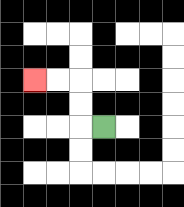{'start': '[4, 5]', 'end': '[1, 3]', 'path_directions': 'L,U,U,L,L', 'path_coordinates': '[[4, 5], [3, 5], [3, 4], [3, 3], [2, 3], [1, 3]]'}